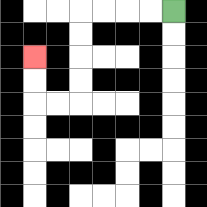{'start': '[7, 0]', 'end': '[1, 2]', 'path_directions': 'L,L,L,L,D,D,D,D,L,L,U,U', 'path_coordinates': '[[7, 0], [6, 0], [5, 0], [4, 0], [3, 0], [3, 1], [3, 2], [3, 3], [3, 4], [2, 4], [1, 4], [1, 3], [1, 2]]'}